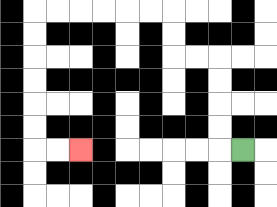{'start': '[10, 6]', 'end': '[3, 6]', 'path_directions': 'L,U,U,U,U,L,L,U,U,L,L,L,L,L,L,D,D,D,D,D,D,R,R', 'path_coordinates': '[[10, 6], [9, 6], [9, 5], [9, 4], [9, 3], [9, 2], [8, 2], [7, 2], [7, 1], [7, 0], [6, 0], [5, 0], [4, 0], [3, 0], [2, 0], [1, 0], [1, 1], [1, 2], [1, 3], [1, 4], [1, 5], [1, 6], [2, 6], [3, 6]]'}